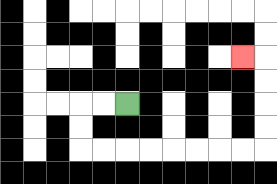{'start': '[5, 4]', 'end': '[10, 2]', 'path_directions': 'L,L,D,D,R,R,R,R,R,R,R,R,U,U,U,U,L', 'path_coordinates': '[[5, 4], [4, 4], [3, 4], [3, 5], [3, 6], [4, 6], [5, 6], [6, 6], [7, 6], [8, 6], [9, 6], [10, 6], [11, 6], [11, 5], [11, 4], [11, 3], [11, 2], [10, 2]]'}